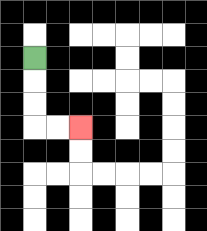{'start': '[1, 2]', 'end': '[3, 5]', 'path_directions': 'D,D,D,R,R', 'path_coordinates': '[[1, 2], [1, 3], [1, 4], [1, 5], [2, 5], [3, 5]]'}